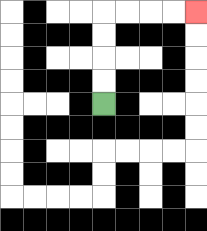{'start': '[4, 4]', 'end': '[8, 0]', 'path_directions': 'U,U,U,U,R,R,R,R', 'path_coordinates': '[[4, 4], [4, 3], [4, 2], [4, 1], [4, 0], [5, 0], [6, 0], [7, 0], [8, 0]]'}